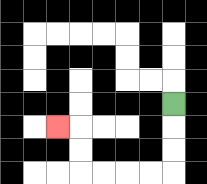{'start': '[7, 4]', 'end': '[2, 5]', 'path_directions': 'D,D,D,L,L,L,L,U,U,L', 'path_coordinates': '[[7, 4], [7, 5], [7, 6], [7, 7], [6, 7], [5, 7], [4, 7], [3, 7], [3, 6], [3, 5], [2, 5]]'}